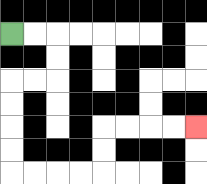{'start': '[0, 1]', 'end': '[8, 5]', 'path_directions': 'R,R,D,D,L,L,D,D,D,D,R,R,R,R,U,U,R,R,R,R', 'path_coordinates': '[[0, 1], [1, 1], [2, 1], [2, 2], [2, 3], [1, 3], [0, 3], [0, 4], [0, 5], [0, 6], [0, 7], [1, 7], [2, 7], [3, 7], [4, 7], [4, 6], [4, 5], [5, 5], [6, 5], [7, 5], [8, 5]]'}